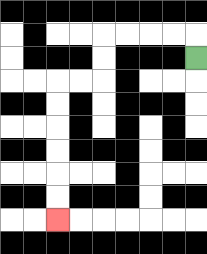{'start': '[8, 2]', 'end': '[2, 9]', 'path_directions': 'U,L,L,L,L,D,D,L,L,D,D,D,D,D,D', 'path_coordinates': '[[8, 2], [8, 1], [7, 1], [6, 1], [5, 1], [4, 1], [4, 2], [4, 3], [3, 3], [2, 3], [2, 4], [2, 5], [2, 6], [2, 7], [2, 8], [2, 9]]'}